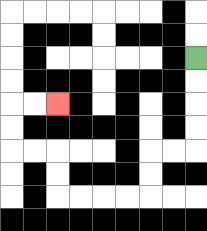{'start': '[8, 2]', 'end': '[2, 4]', 'path_directions': 'D,D,D,D,L,L,D,D,L,L,L,L,U,U,L,L,U,U,R,R', 'path_coordinates': '[[8, 2], [8, 3], [8, 4], [8, 5], [8, 6], [7, 6], [6, 6], [6, 7], [6, 8], [5, 8], [4, 8], [3, 8], [2, 8], [2, 7], [2, 6], [1, 6], [0, 6], [0, 5], [0, 4], [1, 4], [2, 4]]'}